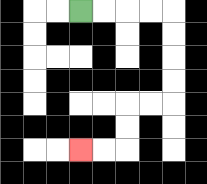{'start': '[3, 0]', 'end': '[3, 6]', 'path_directions': 'R,R,R,R,D,D,D,D,L,L,D,D,L,L', 'path_coordinates': '[[3, 0], [4, 0], [5, 0], [6, 0], [7, 0], [7, 1], [7, 2], [7, 3], [7, 4], [6, 4], [5, 4], [5, 5], [5, 6], [4, 6], [3, 6]]'}